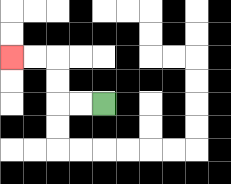{'start': '[4, 4]', 'end': '[0, 2]', 'path_directions': 'L,L,U,U,L,L', 'path_coordinates': '[[4, 4], [3, 4], [2, 4], [2, 3], [2, 2], [1, 2], [0, 2]]'}